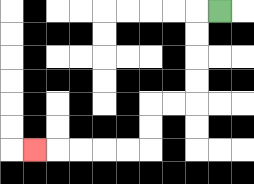{'start': '[9, 0]', 'end': '[1, 6]', 'path_directions': 'L,D,D,D,D,L,L,D,D,L,L,L,L,L', 'path_coordinates': '[[9, 0], [8, 0], [8, 1], [8, 2], [8, 3], [8, 4], [7, 4], [6, 4], [6, 5], [6, 6], [5, 6], [4, 6], [3, 6], [2, 6], [1, 6]]'}